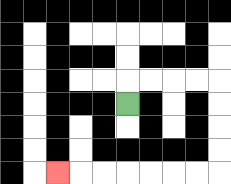{'start': '[5, 4]', 'end': '[2, 7]', 'path_directions': 'U,R,R,R,R,D,D,D,D,L,L,L,L,L,L,L', 'path_coordinates': '[[5, 4], [5, 3], [6, 3], [7, 3], [8, 3], [9, 3], [9, 4], [9, 5], [9, 6], [9, 7], [8, 7], [7, 7], [6, 7], [5, 7], [4, 7], [3, 7], [2, 7]]'}